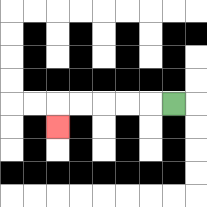{'start': '[7, 4]', 'end': '[2, 5]', 'path_directions': 'L,L,L,L,L,D', 'path_coordinates': '[[7, 4], [6, 4], [5, 4], [4, 4], [3, 4], [2, 4], [2, 5]]'}